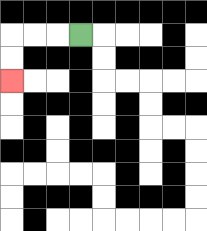{'start': '[3, 1]', 'end': '[0, 3]', 'path_directions': 'L,L,L,D,D', 'path_coordinates': '[[3, 1], [2, 1], [1, 1], [0, 1], [0, 2], [0, 3]]'}